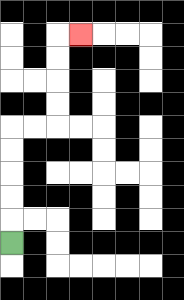{'start': '[0, 10]', 'end': '[3, 1]', 'path_directions': 'U,U,U,U,U,R,R,U,U,U,U,R', 'path_coordinates': '[[0, 10], [0, 9], [0, 8], [0, 7], [0, 6], [0, 5], [1, 5], [2, 5], [2, 4], [2, 3], [2, 2], [2, 1], [3, 1]]'}